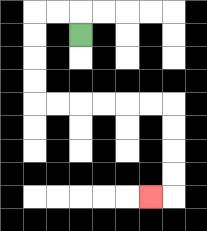{'start': '[3, 1]', 'end': '[6, 8]', 'path_directions': 'U,L,L,D,D,D,D,R,R,R,R,R,R,D,D,D,D,L', 'path_coordinates': '[[3, 1], [3, 0], [2, 0], [1, 0], [1, 1], [1, 2], [1, 3], [1, 4], [2, 4], [3, 4], [4, 4], [5, 4], [6, 4], [7, 4], [7, 5], [7, 6], [7, 7], [7, 8], [6, 8]]'}